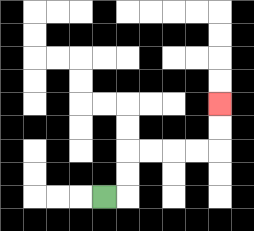{'start': '[4, 8]', 'end': '[9, 4]', 'path_directions': 'R,U,U,R,R,R,R,U,U', 'path_coordinates': '[[4, 8], [5, 8], [5, 7], [5, 6], [6, 6], [7, 6], [8, 6], [9, 6], [9, 5], [9, 4]]'}